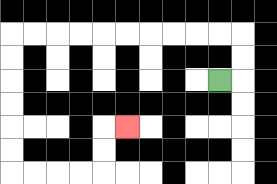{'start': '[9, 3]', 'end': '[5, 5]', 'path_directions': 'R,U,U,L,L,L,L,L,L,L,L,L,L,D,D,D,D,D,D,R,R,R,R,U,U,R', 'path_coordinates': '[[9, 3], [10, 3], [10, 2], [10, 1], [9, 1], [8, 1], [7, 1], [6, 1], [5, 1], [4, 1], [3, 1], [2, 1], [1, 1], [0, 1], [0, 2], [0, 3], [0, 4], [0, 5], [0, 6], [0, 7], [1, 7], [2, 7], [3, 7], [4, 7], [4, 6], [4, 5], [5, 5]]'}